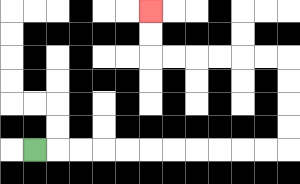{'start': '[1, 6]', 'end': '[6, 0]', 'path_directions': 'R,R,R,R,R,R,R,R,R,R,R,U,U,U,U,L,L,L,L,L,L,U,U', 'path_coordinates': '[[1, 6], [2, 6], [3, 6], [4, 6], [5, 6], [6, 6], [7, 6], [8, 6], [9, 6], [10, 6], [11, 6], [12, 6], [12, 5], [12, 4], [12, 3], [12, 2], [11, 2], [10, 2], [9, 2], [8, 2], [7, 2], [6, 2], [6, 1], [6, 0]]'}